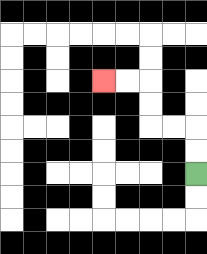{'start': '[8, 7]', 'end': '[4, 3]', 'path_directions': 'U,U,L,L,U,U,L,L', 'path_coordinates': '[[8, 7], [8, 6], [8, 5], [7, 5], [6, 5], [6, 4], [6, 3], [5, 3], [4, 3]]'}